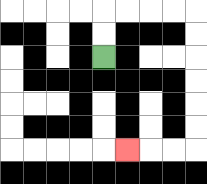{'start': '[4, 2]', 'end': '[5, 6]', 'path_directions': 'U,U,R,R,R,R,D,D,D,D,D,D,L,L,L', 'path_coordinates': '[[4, 2], [4, 1], [4, 0], [5, 0], [6, 0], [7, 0], [8, 0], [8, 1], [8, 2], [8, 3], [8, 4], [8, 5], [8, 6], [7, 6], [6, 6], [5, 6]]'}